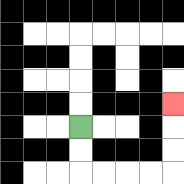{'start': '[3, 5]', 'end': '[7, 4]', 'path_directions': 'D,D,R,R,R,R,U,U,U', 'path_coordinates': '[[3, 5], [3, 6], [3, 7], [4, 7], [5, 7], [6, 7], [7, 7], [7, 6], [7, 5], [7, 4]]'}